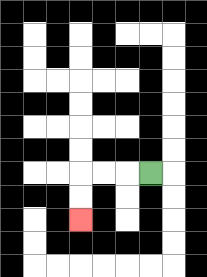{'start': '[6, 7]', 'end': '[3, 9]', 'path_directions': 'L,L,L,D,D', 'path_coordinates': '[[6, 7], [5, 7], [4, 7], [3, 7], [3, 8], [3, 9]]'}